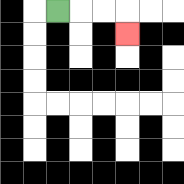{'start': '[2, 0]', 'end': '[5, 1]', 'path_directions': 'R,R,R,D', 'path_coordinates': '[[2, 0], [3, 0], [4, 0], [5, 0], [5, 1]]'}